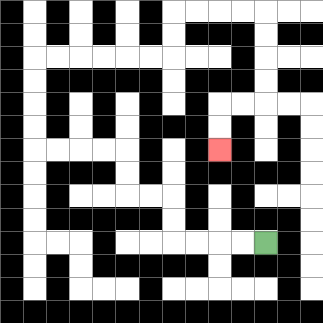{'start': '[11, 10]', 'end': '[9, 6]', 'path_directions': 'L,L,L,L,U,U,L,L,U,U,L,L,L,L,U,U,U,U,R,R,R,R,R,R,U,U,R,R,R,R,D,D,D,D,L,L,D,D', 'path_coordinates': '[[11, 10], [10, 10], [9, 10], [8, 10], [7, 10], [7, 9], [7, 8], [6, 8], [5, 8], [5, 7], [5, 6], [4, 6], [3, 6], [2, 6], [1, 6], [1, 5], [1, 4], [1, 3], [1, 2], [2, 2], [3, 2], [4, 2], [5, 2], [6, 2], [7, 2], [7, 1], [7, 0], [8, 0], [9, 0], [10, 0], [11, 0], [11, 1], [11, 2], [11, 3], [11, 4], [10, 4], [9, 4], [9, 5], [9, 6]]'}